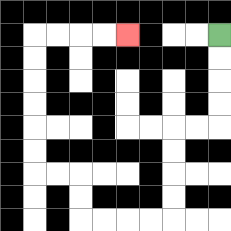{'start': '[9, 1]', 'end': '[5, 1]', 'path_directions': 'D,D,D,D,L,L,D,D,D,D,L,L,L,L,U,U,L,L,U,U,U,U,U,U,R,R,R,R', 'path_coordinates': '[[9, 1], [9, 2], [9, 3], [9, 4], [9, 5], [8, 5], [7, 5], [7, 6], [7, 7], [7, 8], [7, 9], [6, 9], [5, 9], [4, 9], [3, 9], [3, 8], [3, 7], [2, 7], [1, 7], [1, 6], [1, 5], [1, 4], [1, 3], [1, 2], [1, 1], [2, 1], [3, 1], [4, 1], [5, 1]]'}